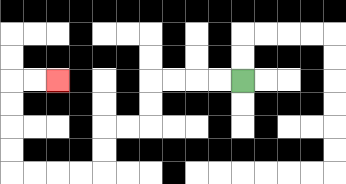{'start': '[10, 3]', 'end': '[2, 3]', 'path_directions': 'L,L,L,L,D,D,L,L,D,D,L,L,L,L,U,U,U,U,R,R', 'path_coordinates': '[[10, 3], [9, 3], [8, 3], [7, 3], [6, 3], [6, 4], [6, 5], [5, 5], [4, 5], [4, 6], [4, 7], [3, 7], [2, 7], [1, 7], [0, 7], [0, 6], [0, 5], [0, 4], [0, 3], [1, 3], [2, 3]]'}